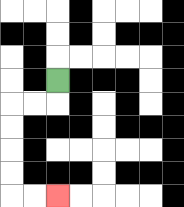{'start': '[2, 3]', 'end': '[2, 8]', 'path_directions': 'D,L,L,D,D,D,D,R,R', 'path_coordinates': '[[2, 3], [2, 4], [1, 4], [0, 4], [0, 5], [0, 6], [0, 7], [0, 8], [1, 8], [2, 8]]'}